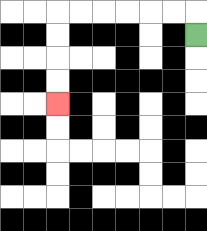{'start': '[8, 1]', 'end': '[2, 4]', 'path_directions': 'U,L,L,L,L,L,L,D,D,D,D', 'path_coordinates': '[[8, 1], [8, 0], [7, 0], [6, 0], [5, 0], [4, 0], [3, 0], [2, 0], [2, 1], [2, 2], [2, 3], [2, 4]]'}